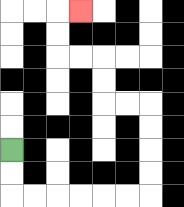{'start': '[0, 6]', 'end': '[3, 0]', 'path_directions': 'D,D,R,R,R,R,R,R,U,U,U,U,L,L,U,U,L,L,U,U,R', 'path_coordinates': '[[0, 6], [0, 7], [0, 8], [1, 8], [2, 8], [3, 8], [4, 8], [5, 8], [6, 8], [6, 7], [6, 6], [6, 5], [6, 4], [5, 4], [4, 4], [4, 3], [4, 2], [3, 2], [2, 2], [2, 1], [2, 0], [3, 0]]'}